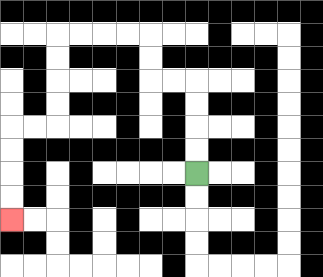{'start': '[8, 7]', 'end': '[0, 9]', 'path_directions': 'U,U,U,U,L,L,U,U,L,L,L,L,D,D,D,D,L,L,D,D,D,D', 'path_coordinates': '[[8, 7], [8, 6], [8, 5], [8, 4], [8, 3], [7, 3], [6, 3], [6, 2], [6, 1], [5, 1], [4, 1], [3, 1], [2, 1], [2, 2], [2, 3], [2, 4], [2, 5], [1, 5], [0, 5], [0, 6], [0, 7], [0, 8], [0, 9]]'}